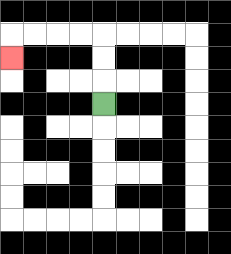{'start': '[4, 4]', 'end': '[0, 2]', 'path_directions': 'U,U,U,L,L,L,L,D', 'path_coordinates': '[[4, 4], [4, 3], [4, 2], [4, 1], [3, 1], [2, 1], [1, 1], [0, 1], [0, 2]]'}